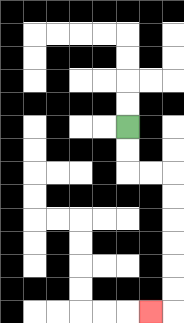{'start': '[5, 5]', 'end': '[6, 13]', 'path_directions': 'D,D,R,R,D,D,D,D,D,D,L', 'path_coordinates': '[[5, 5], [5, 6], [5, 7], [6, 7], [7, 7], [7, 8], [7, 9], [7, 10], [7, 11], [7, 12], [7, 13], [6, 13]]'}